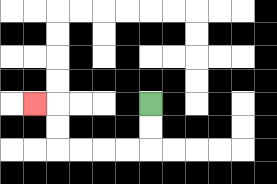{'start': '[6, 4]', 'end': '[1, 4]', 'path_directions': 'D,D,L,L,L,L,U,U,L', 'path_coordinates': '[[6, 4], [6, 5], [6, 6], [5, 6], [4, 6], [3, 6], [2, 6], [2, 5], [2, 4], [1, 4]]'}